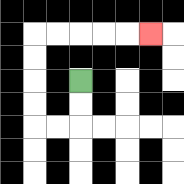{'start': '[3, 3]', 'end': '[6, 1]', 'path_directions': 'D,D,L,L,U,U,U,U,R,R,R,R,R', 'path_coordinates': '[[3, 3], [3, 4], [3, 5], [2, 5], [1, 5], [1, 4], [1, 3], [1, 2], [1, 1], [2, 1], [3, 1], [4, 1], [5, 1], [6, 1]]'}